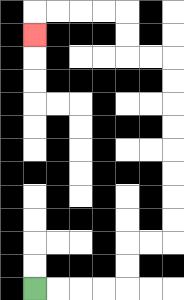{'start': '[1, 12]', 'end': '[1, 1]', 'path_directions': 'R,R,R,R,U,U,R,R,U,U,U,U,U,U,U,U,L,L,U,U,L,L,L,L,D', 'path_coordinates': '[[1, 12], [2, 12], [3, 12], [4, 12], [5, 12], [5, 11], [5, 10], [6, 10], [7, 10], [7, 9], [7, 8], [7, 7], [7, 6], [7, 5], [7, 4], [7, 3], [7, 2], [6, 2], [5, 2], [5, 1], [5, 0], [4, 0], [3, 0], [2, 0], [1, 0], [1, 1]]'}